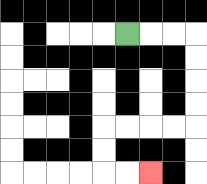{'start': '[5, 1]', 'end': '[6, 7]', 'path_directions': 'R,R,R,D,D,D,D,L,L,L,L,D,D,R,R', 'path_coordinates': '[[5, 1], [6, 1], [7, 1], [8, 1], [8, 2], [8, 3], [8, 4], [8, 5], [7, 5], [6, 5], [5, 5], [4, 5], [4, 6], [4, 7], [5, 7], [6, 7]]'}